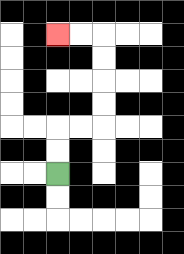{'start': '[2, 7]', 'end': '[2, 1]', 'path_directions': 'U,U,R,R,U,U,U,U,L,L', 'path_coordinates': '[[2, 7], [2, 6], [2, 5], [3, 5], [4, 5], [4, 4], [4, 3], [4, 2], [4, 1], [3, 1], [2, 1]]'}